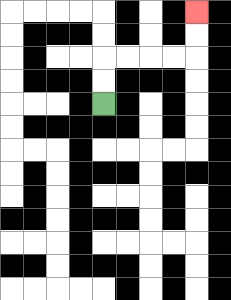{'start': '[4, 4]', 'end': '[8, 0]', 'path_directions': 'U,U,R,R,R,R,U,U', 'path_coordinates': '[[4, 4], [4, 3], [4, 2], [5, 2], [6, 2], [7, 2], [8, 2], [8, 1], [8, 0]]'}